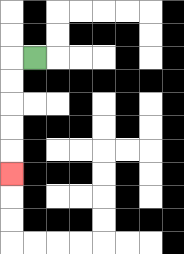{'start': '[1, 2]', 'end': '[0, 7]', 'path_directions': 'L,D,D,D,D,D', 'path_coordinates': '[[1, 2], [0, 2], [0, 3], [0, 4], [0, 5], [0, 6], [0, 7]]'}